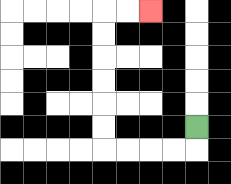{'start': '[8, 5]', 'end': '[6, 0]', 'path_directions': 'D,L,L,L,L,U,U,U,U,U,U,R,R', 'path_coordinates': '[[8, 5], [8, 6], [7, 6], [6, 6], [5, 6], [4, 6], [4, 5], [4, 4], [4, 3], [4, 2], [4, 1], [4, 0], [5, 0], [6, 0]]'}